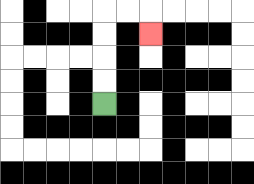{'start': '[4, 4]', 'end': '[6, 1]', 'path_directions': 'U,U,U,U,R,R,D', 'path_coordinates': '[[4, 4], [4, 3], [4, 2], [4, 1], [4, 0], [5, 0], [6, 0], [6, 1]]'}